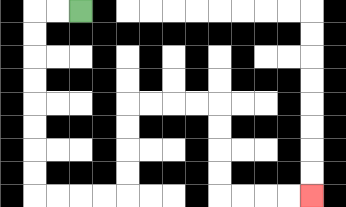{'start': '[3, 0]', 'end': '[13, 8]', 'path_directions': 'L,L,D,D,D,D,D,D,D,D,R,R,R,R,U,U,U,U,R,R,R,R,D,D,D,D,R,R,R,R', 'path_coordinates': '[[3, 0], [2, 0], [1, 0], [1, 1], [1, 2], [1, 3], [1, 4], [1, 5], [1, 6], [1, 7], [1, 8], [2, 8], [3, 8], [4, 8], [5, 8], [5, 7], [5, 6], [5, 5], [5, 4], [6, 4], [7, 4], [8, 4], [9, 4], [9, 5], [9, 6], [9, 7], [9, 8], [10, 8], [11, 8], [12, 8], [13, 8]]'}